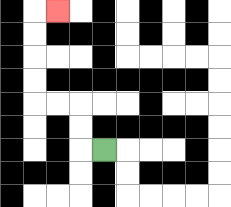{'start': '[4, 6]', 'end': '[2, 0]', 'path_directions': 'L,U,U,L,L,U,U,U,U,R', 'path_coordinates': '[[4, 6], [3, 6], [3, 5], [3, 4], [2, 4], [1, 4], [1, 3], [1, 2], [1, 1], [1, 0], [2, 0]]'}